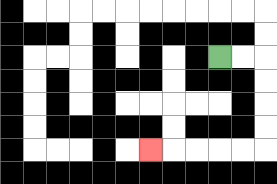{'start': '[9, 2]', 'end': '[6, 6]', 'path_directions': 'R,R,D,D,D,D,L,L,L,L,L', 'path_coordinates': '[[9, 2], [10, 2], [11, 2], [11, 3], [11, 4], [11, 5], [11, 6], [10, 6], [9, 6], [8, 6], [7, 6], [6, 6]]'}